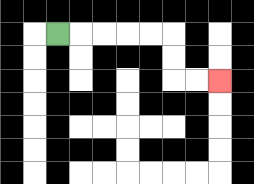{'start': '[2, 1]', 'end': '[9, 3]', 'path_directions': 'R,R,R,R,R,D,D,R,R', 'path_coordinates': '[[2, 1], [3, 1], [4, 1], [5, 1], [6, 1], [7, 1], [7, 2], [7, 3], [8, 3], [9, 3]]'}